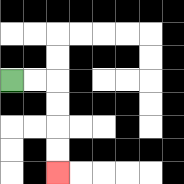{'start': '[0, 3]', 'end': '[2, 7]', 'path_directions': 'R,R,D,D,D,D', 'path_coordinates': '[[0, 3], [1, 3], [2, 3], [2, 4], [2, 5], [2, 6], [2, 7]]'}